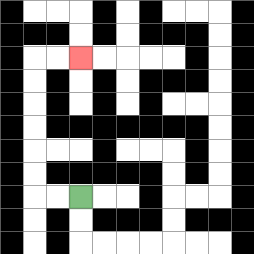{'start': '[3, 8]', 'end': '[3, 2]', 'path_directions': 'L,L,U,U,U,U,U,U,R,R', 'path_coordinates': '[[3, 8], [2, 8], [1, 8], [1, 7], [1, 6], [1, 5], [1, 4], [1, 3], [1, 2], [2, 2], [3, 2]]'}